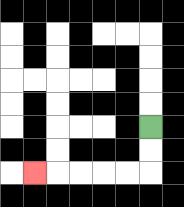{'start': '[6, 5]', 'end': '[1, 7]', 'path_directions': 'D,D,L,L,L,L,L', 'path_coordinates': '[[6, 5], [6, 6], [6, 7], [5, 7], [4, 7], [3, 7], [2, 7], [1, 7]]'}